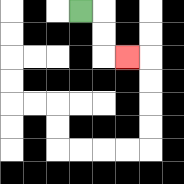{'start': '[3, 0]', 'end': '[5, 2]', 'path_directions': 'R,D,D,R', 'path_coordinates': '[[3, 0], [4, 0], [4, 1], [4, 2], [5, 2]]'}